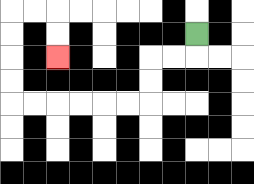{'start': '[8, 1]', 'end': '[2, 2]', 'path_directions': 'D,L,L,D,D,L,L,L,L,L,L,U,U,U,U,R,R,D,D', 'path_coordinates': '[[8, 1], [8, 2], [7, 2], [6, 2], [6, 3], [6, 4], [5, 4], [4, 4], [3, 4], [2, 4], [1, 4], [0, 4], [0, 3], [0, 2], [0, 1], [0, 0], [1, 0], [2, 0], [2, 1], [2, 2]]'}